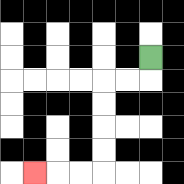{'start': '[6, 2]', 'end': '[1, 7]', 'path_directions': 'D,L,L,D,D,D,D,L,L,L', 'path_coordinates': '[[6, 2], [6, 3], [5, 3], [4, 3], [4, 4], [4, 5], [4, 6], [4, 7], [3, 7], [2, 7], [1, 7]]'}